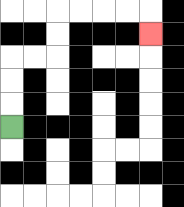{'start': '[0, 5]', 'end': '[6, 1]', 'path_directions': 'U,U,U,R,R,U,U,R,R,R,R,D', 'path_coordinates': '[[0, 5], [0, 4], [0, 3], [0, 2], [1, 2], [2, 2], [2, 1], [2, 0], [3, 0], [4, 0], [5, 0], [6, 0], [6, 1]]'}